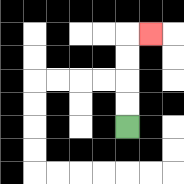{'start': '[5, 5]', 'end': '[6, 1]', 'path_directions': 'U,U,U,U,R', 'path_coordinates': '[[5, 5], [5, 4], [5, 3], [5, 2], [5, 1], [6, 1]]'}